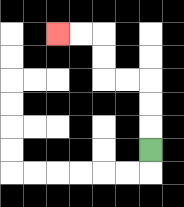{'start': '[6, 6]', 'end': '[2, 1]', 'path_directions': 'U,U,U,L,L,U,U,L,L', 'path_coordinates': '[[6, 6], [6, 5], [6, 4], [6, 3], [5, 3], [4, 3], [4, 2], [4, 1], [3, 1], [2, 1]]'}